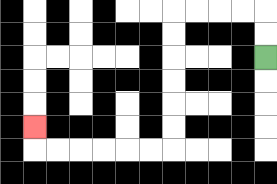{'start': '[11, 2]', 'end': '[1, 5]', 'path_directions': 'U,U,L,L,L,L,D,D,D,D,D,D,L,L,L,L,L,L,U', 'path_coordinates': '[[11, 2], [11, 1], [11, 0], [10, 0], [9, 0], [8, 0], [7, 0], [7, 1], [7, 2], [7, 3], [7, 4], [7, 5], [7, 6], [6, 6], [5, 6], [4, 6], [3, 6], [2, 6], [1, 6], [1, 5]]'}